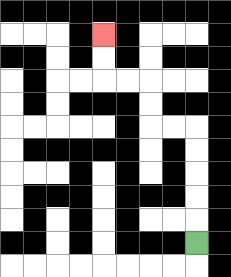{'start': '[8, 10]', 'end': '[4, 1]', 'path_directions': 'U,U,U,U,U,L,L,U,U,L,L,U,U', 'path_coordinates': '[[8, 10], [8, 9], [8, 8], [8, 7], [8, 6], [8, 5], [7, 5], [6, 5], [6, 4], [6, 3], [5, 3], [4, 3], [4, 2], [4, 1]]'}